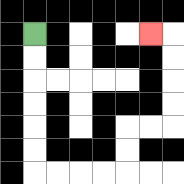{'start': '[1, 1]', 'end': '[6, 1]', 'path_directions': 'D,D,D,D,D,D,R,R,R,R,U,U,R,R,U,U,U,U,L', 'path_coordinates': '[[1, 1], [1, 2], [1, 3], [1, 4], [1, 5], [1, 6], [1, 7], [2, 7], [3, 7], [4, 7], [5, 7], [5, 6], [5, 5], [6, 5], [7, 5], [7, 4], [7, 3], [7, 2], [7, 1], [6, 1]]'}